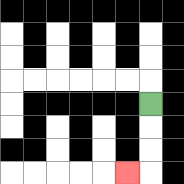{'start': '[6, 4]', 'end': '[5, 7]', 'path_directions': 'D,D,D,L', 'path_coordinates': '[[6, 4], [6, 5], [6, 6], [6, 7], [5, 7]]'}